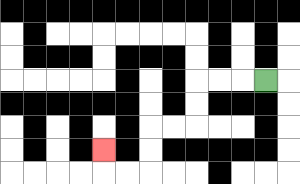{'start': '[11, 3]', 'end': '[4, 6]', 'path_directions': 'L,L,L,D,D,L,L,D,D,L,L,U', 'path_coordinates': '[[11, 3], [10, 3], [9, 3], [8, 3], [8, 4], [8, 5], [7, 5], [6, 5], [6, 6], [6, 7], [5, 7], [4, 7], [4, 6]]'}